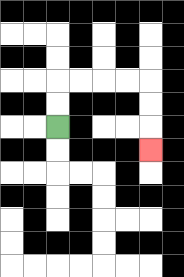{'start': '[2, 5]', 'end': '[6, 6]', 'path_directions': 'U,U,R,R,R,R,D,D,D', 'path_coordinates': '[[2, 5], [2, 4], [2, 3], [3, 3], [4, 3], [5, 3], [6, 3], [6, 4], [6, 5], [6, 6]]'}